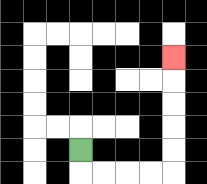{'start': '[3, 6]', 'end': '[7, 2]', 'path_directions': 'D,R,R,R,R,U,U,U,U,U', 'path_coordinates': '[[3, 6], [3, 7], [4, 7], [5, 7], [6, 7], [7, 7], [7, 6], [7, 5], [7, 4], [7, 3], [7, 2]]'}